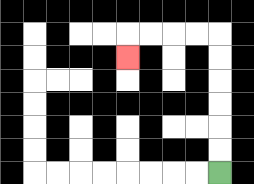{'start': '[9, 7]', 'end': '[5, 2]', 'path_directions': 'U,U,U,U,U,U,L,L,L,L,D', 'path_coordinates': '[[9, 7], [9, 6], [9, 5], [9, 4], [9, 3], [9, 2], [9, 1], [8, 1], [7, 1], [6, 1], [5, 1], [5, 2]]'}